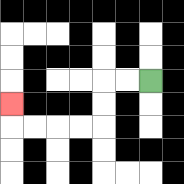{'start': '[6, 3]', 'end': '[0, 4]', 'path_directions': 'L,L,D,D,L,L,L,L,U', 'path_coordinates': '[[6, 3], [5, 3], [4, 3], [4, 4], [4, 5], [3, 5], [2, 5], [1, 5], [0, 5], [0, 4]]'}